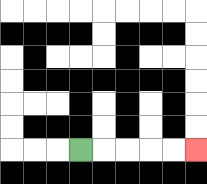{'start': '[3, 6]', 'end': '[8, 6]', 'path_directions': 'R,R,R,R,R', 'path_coordinates': '[[3, 6], [4, 6], [5, 6], [6, 6], [7, 6], [8, 6]]'}